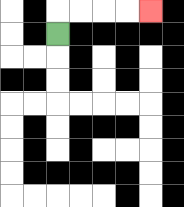{'start': '[2, 1]', 'end': '[6, 0]', 'path_directions': 'U,R,R,R,R', 'path_coordinates': '[[2, 1], [2, 0], [3, 0], [4, 0], [5, 0], [6, 0]]'}